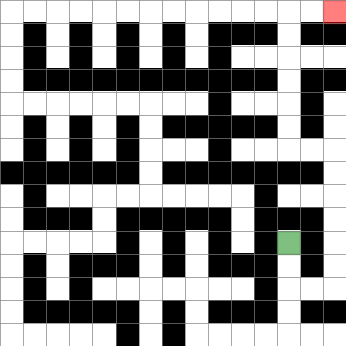{'start': '[12, 10]', 'end': '[14, 0]', 'path_directions': 'D,D,R,R,U,U,U,U,U,U,L,L,U,U,U,U,U,U,R,R', 'path_coordinates': '[[12, 10], [12, 11], [12, 12], [13, 12], [14, 12], [14, 11], [14, 10], [14, 9], [14, 8], [14, 7], [14, 6], [13, 6], [12, 6], [12, 5], [12, 4], [12, 3], [12, 2], [12, 1], [12, 0], [13, 0], [14, 0]]'}